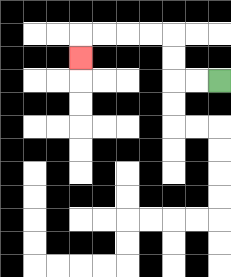{'start': '[9, 3]', 'end': '[3, 2]', 'path_directions': 'L,L,U,U,L,L,L,L,D', 'path_coordinates': '[[9, 3], [8, 3], [7, 3], [7, 2], [7, 1], [6, 1], [5, 1], [4, 1], [3, 1], [3, 2]]'}